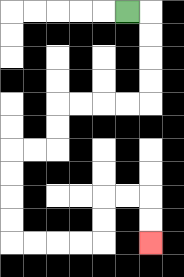{'start': '[5, 0]', 'end': '[6, 10]', 'path_directions': 'R,D,D,D,D,L,L,L,L,D,D,L,L,D,D,D,D,R,R,R,R,U,U,R,R,D,D', 'path_coordinates': '[[5, 0], [6, 0], [6, 1], [6, 2], [6, 3], [6, 4], [5, 4], [4, 4], [3, 4], [2, 4], [2, 5], [2, 6], [1, 6], [0, 6], [0, 7], [0, 8], [0, 9], [0, 10], [1, 10], [2, 10], [3, 10], [4, 10], [4, 9], [4, 8], [5, 8], [6, 8], [6, 9], [6, 10]]'}